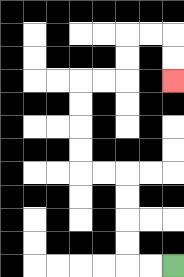{'start': '[7, 11]', 'end': '[7, 3]', 'path_directions': 'L,L,U,U,U,U,L,L,U,U,U,U,R,R,U,U,R,R,D,D', 'path_coordinates': '[[7, 11], [6, 11], [5, 11], [5, 10], [5, 9], [5, 8], [5, 7], [4, 7], [3, 7], [3, 6], [3, 5], [3, 4], [3, 3], [4, 3], [5, 3], [5, 2], [5, 1], [6, 1], [7, 1], [7, 2], [7, 3]]'}